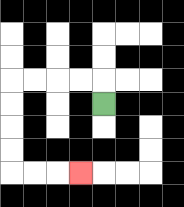{'start': '[4, 4]', 'end': '[3, 7]', 'path_directions': 'U,L,L,L,L,D,D,D,D,R,R,R', 'path_coordinates': '[[4, 4], [4, 3], [3, 3], [2, 3], [1, 3], [0, 3], [0, 4], [0, 5], [0, 6], [0, 7], [1, 7], [2, 7], [3, 7]]'}